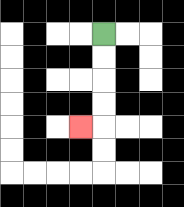{'start': '[4, 1]', 'end': '[3, 5]', 'path_directions': 'D,D,D,D,L', 'path_coordinates': '[[4, 1], [4, 2], [4, 3], [4, 4], [4, 5], [3, 5]]'}